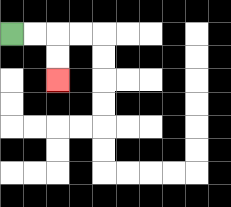{'start': '[0, 1]', 'end': '[2, 3]', 'path_directions': 'R,R,D,D', 'path_coordinates': '[[0, 1], [1, 1], [2, 1], [2, 2], [2, 3]]'}